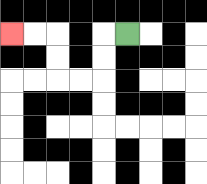{'start': '[5, 1]', 'end': '[0, 1]', 'path_directions': 'L,D,D,L,L,U,U,L,L', 'path_coordinates': '[[5, 1], [4, 1], [4, 2], [4, 3], [3, 3], [2, 3], [2, 2], [2, 1], [1, 1], [0, 1]]'}